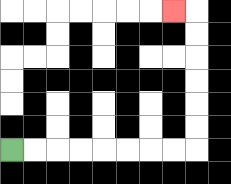{'start': '[0, 6]', 'end': '[7, 0]', 'path_directions': 'R,R,R,R,R,R,R,R,U,U,U,U,U,U,L', 'path_coordinates': '[[0, 6], [1, 6], [2, 6], [3, 6], [4, 6], [5, 6], [6, 6], [7, 6], [8, 6], [8, 5], [8, 4], [8, 3], [8, 2], [8, 1], [8, 0], [7, 0]]'}